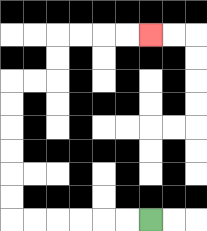{'start': '[6, 9]', 'end': '[6, 1]', 'path_directions': 'L,L,L,L,L,L,U,U,U,U,U,U,R,R,U,U,R,R,R,R', 'path_coordinates': '[[6, 9], [5, 9], [4, 9], [3, 9], [2, 9], [1, 9], [0, 9], [0, 8], [0, 7], [0, 6], [0, 5], [0, 4], [0, 3], [1, 3], [2, 3], [2, 2], [2, 1], [3, 1], [4, 1], [5, 1], [6, 1]]'}